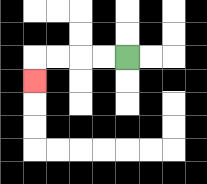{'start': '[5, 2]', 'end': '[1, 3]', 'path_directions': 'L,L,L,L,D', 'path_coordinates': '[[5, 2], [4, 2], [3, 2], [2, 2], [1, 2], [1, 3]]'}